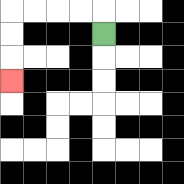{'start': '[4, 1]', 'end': '[0, 3]', 'path_directions': 'U,L,L,L,L,D,D,D', 'path_coordinates': '[[4, 1], [4, 0], [3, 0], [2, 0], [1, 0], [0, 0], [0, 1], [0, 2], [0, 3]]'}